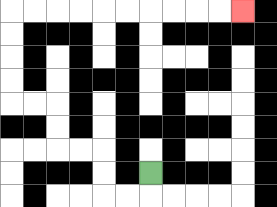{'start': '[6, 7]', 'end': '[10, 0]', 'path_directions': 'D,L,L,U,U,L,L,U,U,L,L,U,U,U,U,R,R,R,R,R,R,R,R,R,R', 'path_coordinates': '[[6, 7], [6, 8], [5, 8], [4, 8], [4, 7], [4, 6], [3, 6], [2, 6], [2, 5], [2, 4], [1, 4], [0, 4], [0, 3], [0, 2], [0, 1], [0, 0], [1, 0], [2, 0], [3, 0], [4, 0], [5, 0], [6, 0], [7, 0], [8, 0], [9, 0], [10, 0]]'}